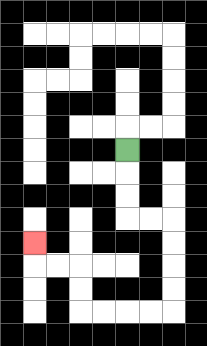{'start': '[5, 6]', 'end': '[1, 10]', 'path_directions': 'D,D,D,R,R,D,D,D,D,L,L,L,L,U,U,L,L,U', 'path_coordinates': '[[5, 6], [5, 7], [5, 8], [5, 9], [6, 9], [7, 9], [7, 10], [7, 11], [7, 12], [7, 13], [6, 13], [5, 13], [4, 13], [3, 13], [3, 12], [3, 11], [2, 11], [1, 11], [1, 10]]'}